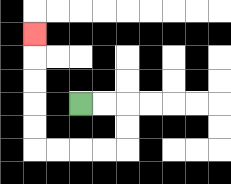{'start': '[3, 4]', 'end': '[1, 1]', 'path_directions': 'R,R,D,D,L,L,L,L,U,U,U,U,U', 'path_coordinates': '[[3, 4], [4, 4], [5, 4], [5, 5], [5, 6], [4, 6], [3, 6], [2, 6], [1, 6], [1, 5], [1, 4], [1, 3], [1, 2], [1, 1]]'}